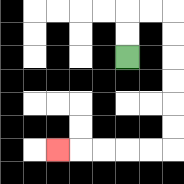{'start': '[5, 2]', 'end': '[2, 6]', 'path_directions': 'U,U,R,R,D,D,D,D,D,D,L,L,L,L,L', 'path_coordinates': '[[5, 2], [5, 1], [5, 0], [6, 0], [7, 0], [7, 1], [7, 2], [7, 3], [7, 4], [7, 5], [7, 6], [6, 6], [5, 6], [4, 6], [3, 6], [2, 6]]'}